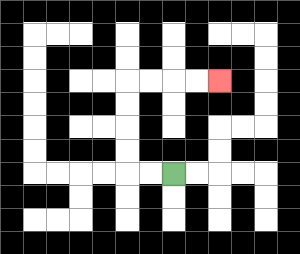{'start': '[7, 7]', 'end': '[9, 3]', 'path_directions': 'L,L,U,U,U,U,R,R,R,R', 'path_coordinates': '[[7, 7], [6, 7], [5, 7], [5, 6], [5, 5], [5, 4], [5, 3], [6, 3], [7, 3], [8, 3], [9, 3]]'}